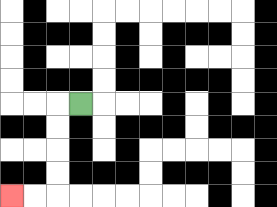{'start': '[3, 4]', 'end': '[0, 8]', 'path_directions': 'L,D,D,D,D,L,L', 'path_coordinates': '[[3, 4], [2, 4], [2, 5], [2, 6], [2, 7], [2, 8], [1, 8], [0, 8]]'}